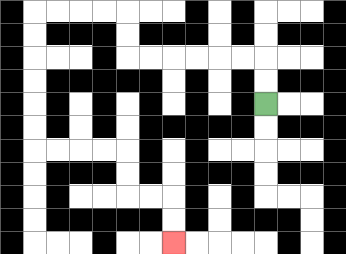{'start': '[11, 4]', 'end': '[7, 10]', 'path_directions': 'U,U,L,L,L,L,L,L,U,U,L,L,L,L,D,D,D,D,D,D,R,R,R,R,D,D,R,R,D,D', 'path_coordinates': '[[11, 4], [11, 3], [11, 2], [10, 2], [9, 2], [8, 2], [7, 2], [6, 2], [5, 2], [5, 1], [5, 0], [4, 0], [3, 0], [2, 0], [1, 0], [1, 1], [1, 2], [1, 3], [1, 4], [1, 5], [1, 6], [2, 6], [3, 6], [4, 6], [5, 6], [5, 7], [5, 8], [6, 8], [7, 8], [7, 9], [7, 10]]'}